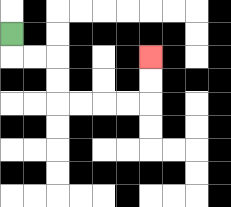{'start': '[0, 1]', 'end': '[6, 2]', 'path_directions': 'D,R,R,D,D,R,R,R,R,U,U', 'path_coordinates': '[[0, 1], [0, 2], [1, 2], [2, 2], [2, 3], [2, 4], [3, 4], [4, 4], [5, 4], [6, 4], [6, 3], [6, 2]]'}